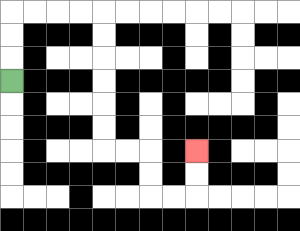{'start': '[0, 3]', 'end': '[8, 6]', 'path_directions': 'U,U,U,R,R,R,R,D,D,D,D,D,D,R,R,D,D,R,R,U,U', 'path_coordinates': '[[0, 3], [0, 2], [0, 1], [0, 0], [1, 0], [2, 0], [3, 0], [4, 0], [4, 1], [4, 2], [4, 3], [4, 4], [4, 5], [4, 6], [5, 6], [6, 6], [6, 7], [6, 8], [7, 8], [8, 8], [8, 7], [8, 6]]'}